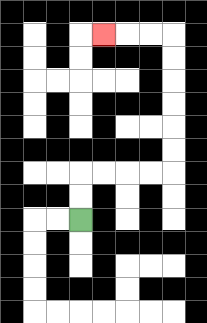{'start': '[3, 9]', 'end': '[4, 1]', 'path_directions': 'U,U,R,R,R,R,U,U,U,U,U,U,L,L,L', 'path_coordinates': '[[3, 9], [3, 8], [3, 7], [4, 7], [5, 7], [6, 7], [7, 7], [7, 6], [7, 5], [7, 4], [7, 3], [7, 2], [7, 1], [6, 1], [5, 1], [4, 1]]'}